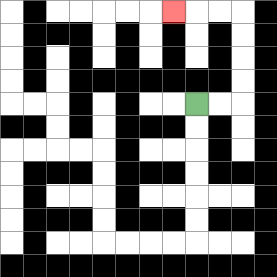{'start': '[8, 4]', 'end': '[7, 0]', 'path_directions': 'R,R,U,U,U,U,L,L,L', 'path_coordinates': '[[8, 4], [9, 4], [10, 4], [10, 3], [10, 2], [10, 1], [10, 0], [9, 0], [8, 0], [7, 0]]'}